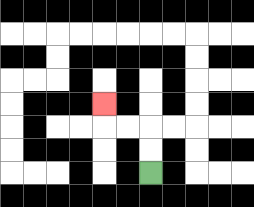{'start': '[6, 7]', 'end': '[4, 4]', 'path_directions': 'U,U,L,L,U', 'path_coordinates': '[[6, 7], [6, 6], [6, 5], [5, 5], [4, 5], [4, 4]]'}